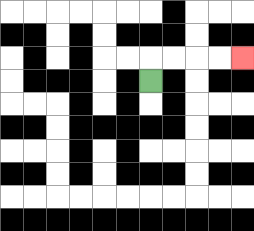{'start': '[6, 3]', 'end': '[10, 2]', 'path_directions': 'U,R,R,R,R', 'path_coordinates': '[[6, 3], [6, 2], [7, 2], [8, 2], [9, 2], [10, 2]]'}